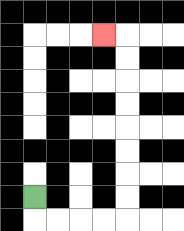{'start': '[1, 8]', 'end': '[4, 1]', 'path_directions': 'D,R,R,R,R,U,U,U,U,U,U,U,U,L', 'path_coordinates': '[[1, 8], [1, 9], [2, 9], [3, 9], [4, 9], [5, 9], [5, 8], [5, 7], [5, 6], [5, 5], [5, 4], [5, 3], [5, 2], [5, 1], [4, 1]]'}